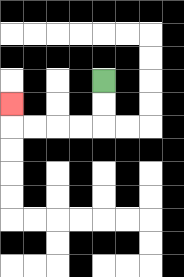{'start': '[4, 3]', 'end': '[0, 4]', 'path_directions': 'D,D,L,L,L,L,U', 'path_coordinates': '[[4, 3], [4, 4], [4, 5], [3, 5], [2, 5], [1, 5], [0, 5], [0, 4]]'}